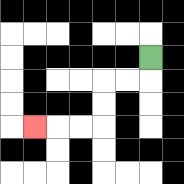{'start': '[6, 2]', 'end': '[1, 5]', 'path_directions': 'D,L,L,D,D,L,L,L', 'path_coordinates': '[[6, 2], [6, 3], [5, 3], [4, 3], [4, 4], [4, 5], [3, 5], [2, 5], [1, 5]]'}